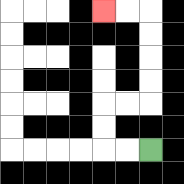{'start': '[6, 6]', 'end': '[4, 0]', 'path_directions': 'L,L,U,U,R,R,U,U,U,U,L,L', 'path_coordinates': '[[6, 6], [5, 6], [4, 6], [4, 5], [4, 4], [5, 4], [6, 4], [6, 3], [6, 2], [6, 1], [6, 0], [5, 0], [4, 0]]'}